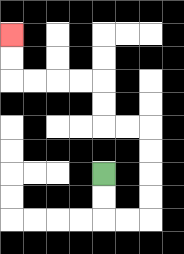{'start': '[4, 7]', 'end': '[0, 1]', 'path_directions': 'D,D,R,R,U,U,U,U,L,L,U,U,L,L,L,L,U,U', 'path_coordinates': '[[4, 7], [4, 8], [4, 9], [5, 9], [6, 9], [6, 8], [6, 7], [6, 6], [6, 5], [5, 5], [4, 5], [4, 4], [4, 3], [3, 3], [2, 3], [1, 3], [0, 3], [0, 2], [0, 1]]'}